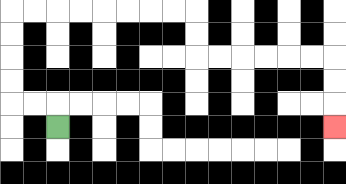{'start': '[2, 5]', 'end': '[14, 5]', 'path_directions': 'U,L,L,U,U,U,U,R,R,R,R,R,R,R,R,D,D,R,R,R,R,R,R,D,D,D', 'path_coordinates': '[[2, 5], [2, 4], [1, 4], [0, 4], [0, 3], [0, 2], [0, 1], [0, 0], [1, 0], [2, 0], [3, 0], [4, 0], [5, 0], [6, 0], [7, 0], [8, 0], [8, 1], [8, 2], [9, 2], [10, 2], [11, 2], [12, 2], [13, 2], [14, 2], [14, 3], [14, 4], [14, 5]]'}